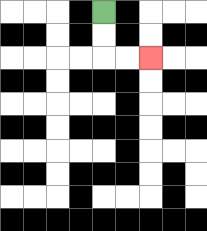{'start': '[4, 0]', 'end': '[6, 2]', 'path_directions': 'D,D,R,R', 'path_coordinates': '[[4, 0], [4, 1], [4, 2], [5, 2], [6, 2]]'}